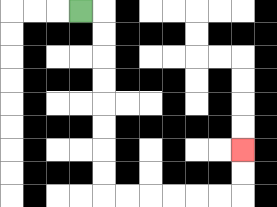{'start': '[3, 0]', 'end': '[10, 6]', 'path_directions': 'R,D,D,D,D,D,D,D,D,R,R,R,R,R,R,U,U', 'path_coordinates': '[[3, 0], [4, 0], [4, 1], [4, 2], [4, 3], [4, 4], [4, 5], [4, 6], [4, 7], [4, 8], [5, 8], [6, 8], [7, 8], [8, 8], [9, 8], [10, 8], [10, 7], [10, 6]]'}